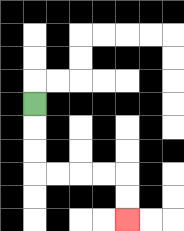{'start': '[1, 4]', 'end': '[5, 9]', 'path_directions': 'D,D,D,R,R,R,R,D,D', 'path_coordinates': '[[1, 4], [1, 5], [1, 6], [1, 7], [2, 7], [3, 7], [4, 7], [5, 7], [5, 8], [5, 9]]'}